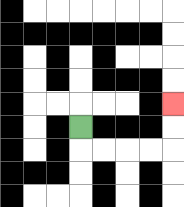{'start': '[3, 5]', 'end': '[7, 4]', 'path_directions': 'D,R,R,R,R,U,U', 'path_coordinates': '[[3, 5], [3, 6], [4, 6], [5, 6], [6, 6], [7, 6], [7, 5], [7, 4]]'}